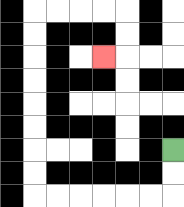{'start': '[7, 6]', 'end': '[4, 2]', 'path_directions': 'D,D,L,L,L,L,L,L,U,U,U,U,U,U,U,U,R,R,R,R,D,D,L', 'path_coordinates': '[[7, 6], [7, 7], [7, 8], [6, 8], [5, 8], [4, 8], [3, 8], [2, 8], [1, 8], [1, 7], [1, 6], [1, 5], [1, 4], [1, 3], [1, 2], [1, 1], [1, 0], [2, 0], [3, 0], [4, 0], [5, 0], [5, 1], [5, 2], [4, 2]]'}